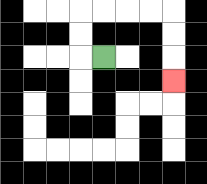{'start': '[4, 2]', 'end': '[7, 3]', 'path_directions': 'L,U,U,R,R,R,R,D,D,D', 'path_coordinates': '[[4, 2], [3, 2], [3, 1], [3, 0], [4, 0], [5, 0], [6, 0], [7, 0], [7, 1], [7, 2], [7, 3]]'}